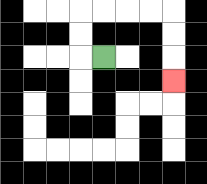{'start': '[4, 2]', 'end': '[7, 3]', 'path_directions': 'L,U,U,R,R,R,R,D,D,D', 'path_coordinates': '[[4, 2], [3, 2], [3, 1], [3, 0], [4, 0], [5, 0], [6, 0], [7, 0], [7, 1], [7, 2], [7, 3]]'}